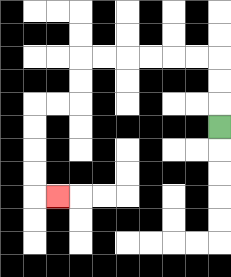{'start': '[9, 5]', 'end': '[2, 8]', 'path_directions': 'U,U,U,L,L,L,L,L,L,D,D,L,L,D,D,D,D,R', 'path_coordinates': '[[9, 5], [9, 4], [9, 3], [9, 2], [8, 2], [7, 2], [6, 2], [5, 2], [4, 2], [3, 2], [3, 3], [3, 4], [2, 4], [1, 4], [1, 5], [1, 6], [1, 7], [1, 8], [2, 8]]'}